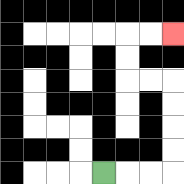{'start': '[4, 7]', 'end': '[7, 1]', 'path_directions': 'R,R,R,U,U,U,U,L,L,U,U,R,R', 'path_coordinates': '[[4, 7], [5, 7], [6, 7], [7, 7], [7, 6], [7, 5], [7, 4], [7, 3], [6, 3], [5, 3], [5, 2], [5, 1], [6, 1], [7, 1]]'}